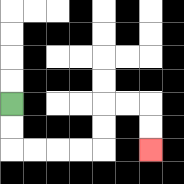{'start': '[0, 4]', 'end': '[6, 6]', 'path_directions': 'D,D,R,R,R,R,U,U,R,R,D,D', 'path_coordinates': '[[0, 4], [0, 5], [0, 6], [1, 6], [2, 6], [3, 6], [4, 6], [4, 5], [4, 4], [5, 4], [6, 4], [6, 5], [6, 6]]'}